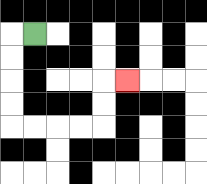{'start': '[1, 1]', 'end': '[5, 3]', 'path_directions': 'L,D,D,D,D,R,R,R,R,U,U,R', 'path_coordinates': '[[1, 1], [0, 1], [0, 2], [0, 3], [0, 4], [0, 5], [1, 5], [2, 5], [3, 5], [4, 5], [4, 4], [4, 3], [5, 3]]'}